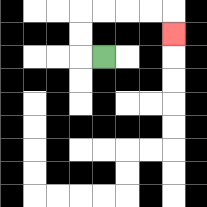{'start': '[4, 2]', 'end': '[7, 1]', 'path_directions': 'L,U,U,R,R,R,R,D', 'path_coordinates': '[[4, 2], [3, 2], [3, 1], [3, 0], [4, 0], [5, 0], [6, 0], [7, 0], [7, 1]]'}